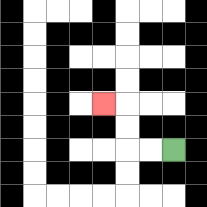{'start': '[7, 6]', 'end': '[4, 4]', 'path_directions': 'L,L,U,U,L', 'path_coordinates': '[[7, 6], [6, 6], [5, 6], [5, 5], [5, 4], [4, 4]]'}